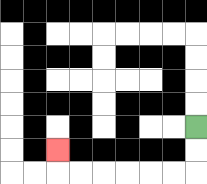{'start': '[8, 5]', 'end': '[2, 6]', 'path_directions': 'D,D,L,L,L,L,L,L,U', 'path_coordinates': '[[8, 5], [8, 6], [8, 7], [7, 7], [6, 7], [5, 7], [4, 7], [3, 7], [2, 7], [2, 6]]'}